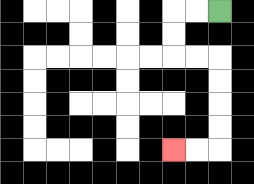{'start': '[9, 0]', 'end': '[7, 6]', 'path_directions': 'L,L,D,D,R,R,D,D,D,D,L,L', 'path_coordinates': '[[9, 0], [8, 0], [7, 0], [7, 1], [7, 2], [8, 2], [9, 2], [9, 3], [9, 4], [9, 5], [9, 6], [8, 6], [7, 6]]'}